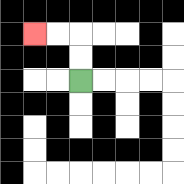{'start': '[3, 3]', 'end': '[1, 1]', 'path_directions': 'U,U,L,L', 'path_coordinates': '[[3, 3], [3, 2], [3, 1], [2, 1], [1, 1]]'}